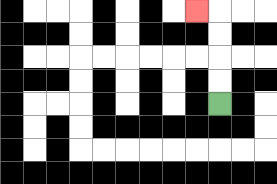{'start': '[9, 4]', 'end': '[8, 0]', 'path_directions': 'U,U,U,U,L', 'path_coordinates': '[[9, 4], [9, 3], [9, 2], [9, 1], [9, 0], [8, 0]]'}